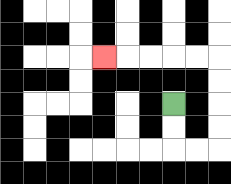{'start': '[7, 4]', 'end': '[4, 2]', 'path_directions': 'D,D,R,R,U,U,U,U,L,L,L,L,L', 'path_coordinates': '[[7, 4], [7, 5], [7, 6], [8, 6], [9, 6], [9, 5], [9, 4], [9, 3], [9, 2], [8, 2], [7, 2], [6, 2], [5, 2], [4, 2]]'}